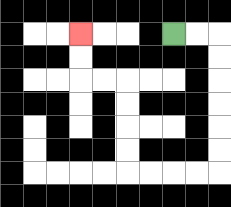{'start': '[7, 1]', 'end': '[3, 1]', 'path_directions': 'R,R,D,D,D,D,D,D,L,L,L,L,U,U,U,U,L,L,U,U', 'path_coordinates': '[[7, 1], [8, 1], [9, 1], [9, 2], [9, 3], [9, 4], [9, 5], [9, 6], [9, 7], [8, 7], [7, 7], [6, 7], [5, 7], [5, 6], [5, 5], [5, 4], [5, 3], [4, 3], [3, 3], [3, 2], [3, 1]]'}